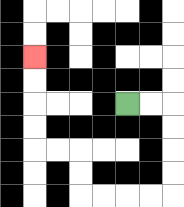{'start': '[5, 4]', 'end': '[1, 2]', 'path_directions': 'R,R,D,D,D,D,L,L,L,L,U,U,L,L,U,U,U,U', 'path_coordinates': '[[5, 4], [6, 4], [7, 4], [7, 5], [7, 6], [7, 7], [7, 8], [6, 8], [5, 8], [4, 8], [3, 8], [3, 7], [3, 6], [2, 6], [1, 6], [1, 5], [1, 4], [1, 3], [1, 2]]'}